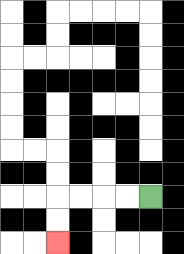{'start': '[6, 8]', 'end': '[2, 10]', 'path_directions': 'L,L,L,L,D,D', 'path_coordinates': '[[6, 8], [5, 8], [4, 8], [3, 8], [2, 8], [2, 9], [2, 10]]'}